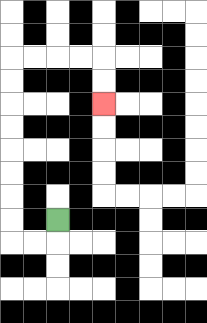{'start': '[2, 9]', 'end': '[4, 4]', 'path_directions': 'D,L,L,U,U,U,U,U,U,U,U,R,R,R,R,D,D', 'path_coordinates': '[[2, 9], [2, 10], [1, 10], [0, 10], [0, 9], [0, 8], [0, 7], [0, 6], [0, 5], [0, 4], [0, 3], [0, 2], [1, 2], [2, 2], [3, 2], [4, 2], [4, 3], [4, 4]]'}